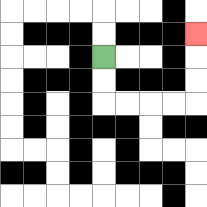{'start': '[4, 2]', 'end': '[8, 1]', 'path_directions': 'D,D,R,R,R,R,U,U,U', 'path_coordinates': '[[4, 2], [4, 3], [4, 4], [5, 4], [6, 4], [7, 4], [8, 4], [8, 3], [8, 2], [8, 1]]'}